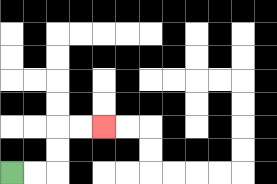{'start': '[0, 7]', 'end': '[4, 5]', 'path_directions': 'R,R,U,U,R,R', 'path_coordinates': '[[0, 7], [1, 7], [2, 7], [2, 6], [2, 5], [3, 5], [4, 5]]'}